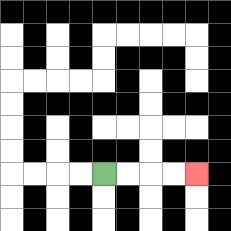{'start': '[4, 7]', 'end': '[8, 7]', 'path_directions': 'R,R,R,R', 'path_coordinates': '[[4, 7], [5, 7], [6, 7], [7, 7], [8, 7]]'}